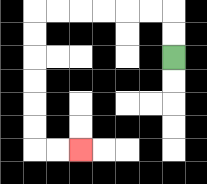{'start': '[7, 2]', 'end': '[3, 6]', 'path_directions': 'U,U,L,L,L,L,L,L,D,D,D,D,D,D,R,R', 'path_coordinates': '[[7, 2], [7, 1], [7, 0], [6, 0], [5, 0], [4, 0], [3, 0], [2, 0], [1, 0], [1, 1], [1, 2], [1, 3], [1, 4], [1, 5], [1, 6], [2, 6], [3, 6]]'}